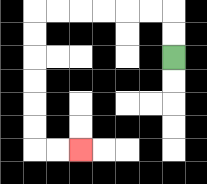{'start': '[7, 2]', 'end': '[3, 6]', 'path_directions': 'U,U,L,L,L,L,L,L,D,D,D,D,D,D,R,R', 'path_coordinates': '[[7, 2], [7, 1], [7, 0], [6, 0], [5, 0], [4, 0], [3, 0], [2, 0], [1, 0], [1, 1], [1, 2], [1, 3], [1, 4], [1, 5], [1, 6], [2, 6], [3, 6]]'}